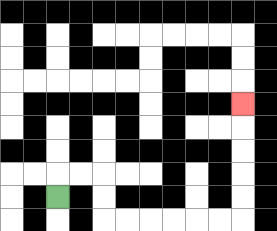{'start': '[2, 8]', 'end': '[10, 4]', 'path_directions': 'U,R,R,D,D,R,R,R,R,R,R,U,U,U,U,U', 'path_coordinates': '[[2, 8], [2, 7], [3, 7], [4, 7], [4, 8], [4, 9], [5, 9], [6, 9], [7, 9], [8, 9], [9, 9], [10, 9], [10, 8], [10, 7], [10, 6], [10, 5], [10, 4]]'}